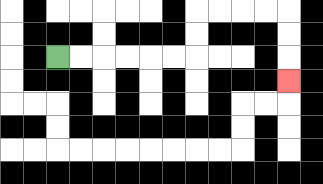{'start': '[2, 2]', 'end': '[12, 3]', 'path_directions': 'R,R,R,R,R,R,U,U,R,R,R,R,D,D,D', 'path_coordinates': '[[2, 2], [3, 2], [4, 2], [5, 2], [6, 2], [7, 2], [8, 2], [8, 1], [8, 0], [9, 0], [10, 0], [11, 0], [12, 0], [12, 1], [12, 2], [12, 3]]'}